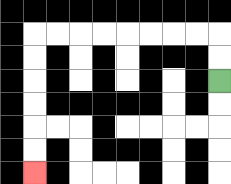{'start': '[9, 3]', 'end': '[1, 7]', 'path_directions': 'U,U,L,L,L,L,L,L,L,L,D,D,D,D,D,D', 'path_coordinates': '[[9, 3], [9, 2], [9, 1], [8, 1], [7, 1], [6, 1], [5, 1], [4, 1], [3, 1], [2, 1], [1, 1], [1, 2], [1, 3], [1, 4], [1, 5], [1, 6], [1, 7]]'}